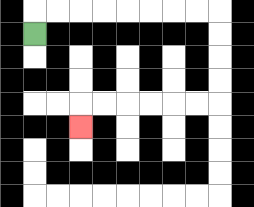{'start': '[1, 1]', 'end': '[3, 5]', 'path_directions': 'U,R,R,R,R,R,R,R,R,D,D,D,D,L,L,L,L,L,L,D', 'path_coordinates': '[[1, 1], [1, 0], [2, 0], [3, 0], [4, 0], [5, 0], [6, 0], [7, 0], [8, 0], [9, 0], [9, 1], [9, 2], [9, 3], [9, 4], [8, 4], [7, 4], [6, 4], [5, 4], [4, 4], [3, 4], [3, 5]]'}